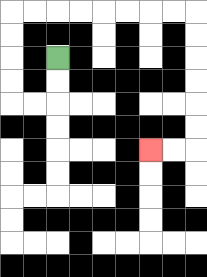{'start': '[2, 2]', 'end': '[6, 6]', 'path_directions': 'D,D,L,L,U,U,U,U,R,R,R,R,R,R,R,R,D,D,D,D,D,D,L,L', 'path_coordinates': '[[2, 2], [2, 3], [2, 4], [1, 4], [0, 4], [0, 3], [0, 2], [0, 1], [0, 0], [1, 0], [2, 0], [3, 0], [4, 0], [5, 0], [6, 0], [7, 0], [8, 0], [8, 1], [8, 2], [8, 3], [8, 4], [8, 5], [8, 6], [7, 6], [6, 6]]'}